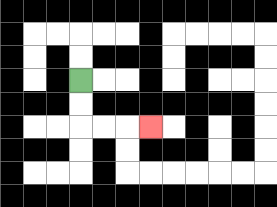{'start': '[3, 3]', 'end': '[6, 5]', 'path_directions': 'D,D,R,R,R', 'path_coordinates': '[[3, 3], [3, 4], [3, 5], [4, 5], [5, 5], [6, 5]]'}